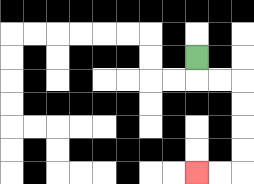{'start': '[8, 2]', 'end': '[8, 7]', 'path_directions': 'D,R,R,D,D,D,D,L,L', 'path_coordinates': '[[8, 2], [8, 3], [9, 3], [10, 3], [10, 4], [10, 5], [10, 6], [10, 7], [9, 7], [8, 7]]'}